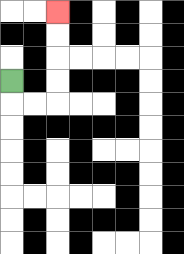{'start': '[0, 3]', 'end': '[2, 0]', 'path_directions': 'D,R,R,U,U,U,U', 'path_coordinates': '[[0, 3], [0, 4], [1, 4], [2, 4], [2, 3], [2, 2], [2, 1], [2, 0]]'}